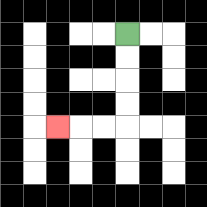{'start': '[5, 1]', 'end': '[2, 5]', 'path_directions': 'D,D,D,D,L,L,L', 'path_coordinates': '[[5, 1], [5, 2], [5, 3], [5, 4], [5, 5], [4, 5], [3, 5], [2, 5]]'}